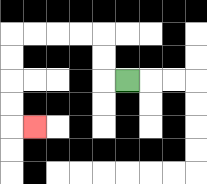{'start': '[5, 3]', 'end': '[1, 5]', 'path_directions': 'L,U,U,L,L,L,L,D,D,D,D,R', 'path_coordinates': '[[5, 3], [4, 3], [4, 2], [4, 1], [3, 1], [2, 1], [1, 1], [0, 1], [0, 2], [0, 3], [0, 4], [0, 5], [1, 5]]'}